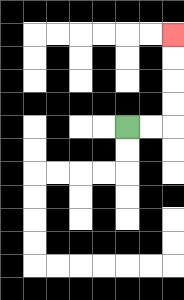{'start': '[5, 5]', 'end': '[7, 1]', 'path_directions': 'R,R,U,U,U,U', 'path_coordinates': '[[5, 5], [6, 5], [7, 5], [7, 4], [7, 3], [7, 2], [7, 1]]'}